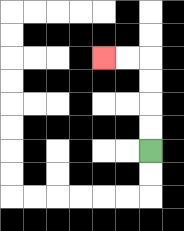{'start': '[6, 6]', 'end': '[4, 2]', 'path_directions': 'U,U,U,U,L,L', 'path_coordinates': '[[6, 6], [6, 5], [6, 4], [6, 3], [6, 2], [5, 2], [4, 2]]'}